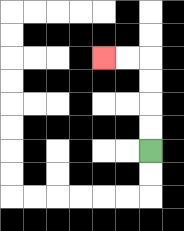{'start': '[6, 6]', 'end': '[4, 2]', 'path_directions': 'U,U,U,U,L,L', 'path_coordinates': '[[6, 6], [6, 5], [6, 4], [6, 3], [6, 2], [5, 2], [4, 2]]'}